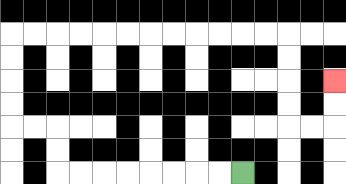{'start': '[10, 7]', 'end': '[14, 3]', 'path_directions': 'L,L,L,L,L,L,L,L,U,U,L,L,U,U,U,U,R,R,R,R,R,R,R,R,R,R,R,R,D,D,D,D,R,R,U,U', 'path_coordinates': '[[10, 7], [9, 7], [8, 7], [7, 7], [6, 7], [5, 7], [4, 7], [3, 7], [2, 7], [2, 6], [2, 5], [1, 5], [0, 5], [0, 4], [0, 3], [0, 2], [0, 1], [1, 1], [2, 1], [3, 1], [4, 1], [5, 1], [6, 1], [7, 1], [8, 1], [9, 1], [10, 1], [11, 1], [12, 1], [12, 2], [12, 3], [12, 4], [12, 5], [13, 5], [14, 5], [14, 4], [14, 3]]'}